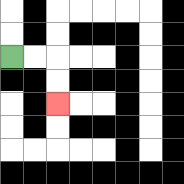{'start': '[0, 2]', 'end': '[2, 4]', 'path_directions': 'R,R,D,D', 'path_coordinates': '[[0, 2], [1, 2], [2, 2], [2, 3], [2, 4]]'}